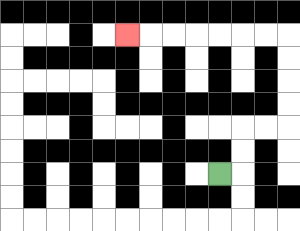{'start': '[9, 7]', 'end': '[5, 1]', 'path_directions': 'R,U,U,R,R,U,U,U,U,L,L,L,L,L,L,L', 'path_coordinates': '[[9, 7], [10, 7], [10, 6], [10, 5], [11, 5], [12, 5], [12, 4], [12, 3], [12, 2], [12, 1], [11, 1], [10, 1], [9, 1], [8, 1], [7, 1], [6, 1], [5, 1]]'}